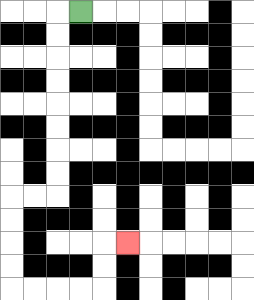{'start': '[3, 0]', 'end': '[5, 10]', 'path_directions': 'L,D,D,D,D,D,D,D,D,L,L,D,D,D,D,R,R,R,R,U,U,R', 'path_coordinates': '[[3, 0], [2, 0], [2, 1], [2, 2], [2, 3], [2, 4], [2, 5], [2, 6], [2, 7], [2, 8], [1, 8], [0, 8], [0, 9], [0, 10], [0, 11], [0, 12], [1, 12], [2, 12], [3, 12], [4, 12], [4, 11], [4, 10], [5, 10]]'}